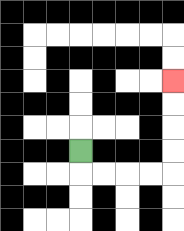{'start': '[3, 6]', 'end': '[7, 3]', 'path_directions': 'D,R,R,R,R,U,U,U,U', 'path_coordinates': '[[3, 6], [3, 7], [4, 7], [5, 7], [6, 7], [7, 7], [7, 6], [7, 5], [7, 4], [7, 3]]'}